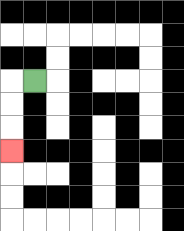{'start': '[1, 3]', 'end': '[0, 6]', 'path_directions': 'L,D,D,D', 'path_coordinates': '[[1, 3], [0, 3], [0, 4], [0, 5], [0, 6]]'}